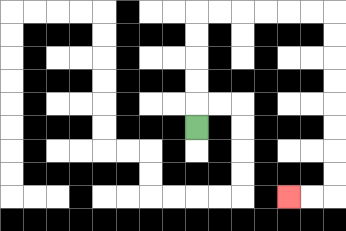{'start': '[8, 5]', 'end': '[12, 8]', 'path_directions': 'U,U,U,U,U,R,R,R,R,R,R,D,D,D,D,D,D,D,D,L,L', 'path_coordinates': '[[8, 5], [8, 4], [8, 3], [8, 2], [8, 1], [8, 0], [9, 0], [10, 0], [11, 0], [12, 0], [13, 0], [14, 0], [14, 1], [14, 2], [14, 3], [14, 4], [14, 5], [14, 6], [14, 7], [14, 8], [13, 8], [12, 8]]'}